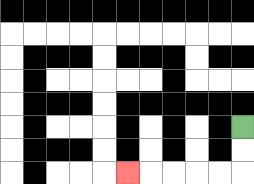{'start': '[10, 5]', 'end': '[5, 7]', 'path_directions': 'D,D,L,L,L,L,L', 'path_coordinates': '[[10, 5], [10, 6], [10, 7], [9, 7], [8, 7], [7, 7], [6, 7], [5, 7]]'}